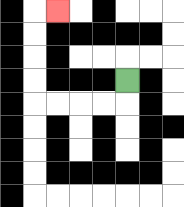{'start': '[5, 3]', 'end': '[2, 0]', 'path_directions': 'D,L,L,L,L,U,U,U,U,R', 'path_coordinates': '[[5, 3], [5, 4], [4, 4], [3, 4], [2, 4], [1, 4], [1, 3], [1, 2], [1, 1], [1, 0], [2, 0]]'}